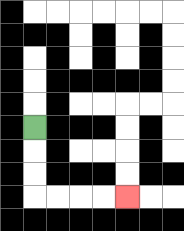{'start': '[1, 5]', 'end': '[5, 8]', 'path_directions': 'D,D,D,R,R,R,R', 'path_coordinates': '[[1, 5], [1, 6], [1, 7], [1, 8], [2, 8], [3, 8], [4, 8], [5, 8]]'}